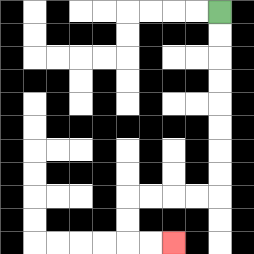{'start': '[9, 0]', 'end': '[7, 10]', 'path_directions': 'D,D,D,D,D,D,D,D,L,L,L,L,D,D,R,R', 'path_coordinates': '[[9, 0], [9, 1], [9, 2], [9, 3], [9, 4], [9, 5], [9, 6], [9, 7], [9, 8], [8, 8], [7, 8], [6, 8], [5, 8], [5, 9], [5, 10], [6, 10], [7, 10]]'}